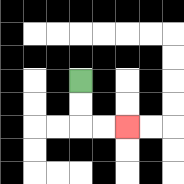{'start': '[3, 3]', 'end': '[5, 5]', 'path_directions': 'D,D,R,R', 'path_coordinates': '[[3, 3], [3, 4], [3, 5], [4, 5], [5, 5]]'}